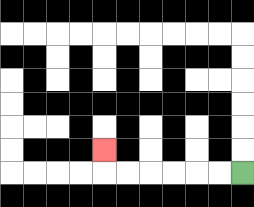{'start': '[10, 7]', 'end': '[4, 6]', 'path_directions': 'L,L,L,L,L,L,U', 'path_coordinates': '[[10, 7], [9, 7], [8, 7], [7, 7], [6, 7], [5, 7], [4, 7], [4, 6]]'}